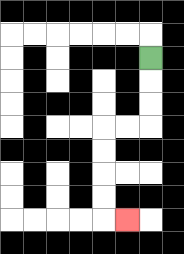{'start': '[6, 2]', 'end': '[5, 9]', 'path_directions': 'D,D,D,L,L,D,D,D,D,R', 'path_coordinates': '[[6, 2], [6, 3], [6, 4], [6, 5], [5, 5], [4, 5], [4, 6], [4, 7], [4, 8], [4, 9], [5, 9]]'}